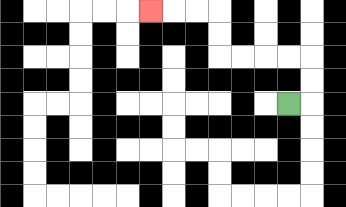{'start': '[12, 4]', 'end': '[6, 0]', 'path_directions': 'R,U,U,L,L,L,L,U,U,L,L,L', 'path_coordinates': '[[12, 4], [13, 4], [13, 3], [13, 2], [12, 2], [11, 2], [10, 2], [9, 2], [9, 1], [9, 0], [8, 0], [7, 0], [6, 0]]'}